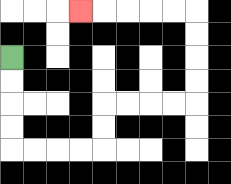{'start': '[0, 2]', 'end': '[3, 0]', 'path_directions': 'D,D,D,D,R,R,R,R,U,U,R,R,R,R,U,U,U,U,L,L,L,L,L', 'path_coordinates': '[[0, 2], [0, 3], [0, 4], [0, 5], [0, 6], [1, 6], [2, 6], [3, 6], [4, 6], [4, 5], [4, 4], [5, 4], [6, 4], [7, 4], [8, 4], [8, 3], [8, 2], [8, 1], [8, 0], [7, 0], [6, 0], [5, 0], [4, 0], [3, 0]]'}